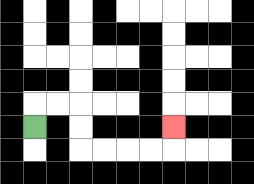{'start': '[1, 5]', 'end': '[7, 5]', 'path_directions': 'U,R,R,D,D,R,R,R,R,U', 'path_coordinates': '[[1, 5], [1, 4], [2, 4], [3, 4], [3, 5], [3, 6], [4, 6], [5, 6], [6, 6], [7, 6], [7, 5]]'}